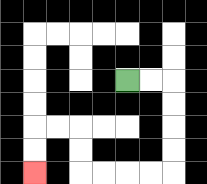{'start': '[5, 3]', 'end': '[1, 7]', 'path_directions': 'R,R,D,D,D,D,L,L,L,L,U,U,L,L,D,D', 'path_coordinates': '[[5, 3], [6, 3], [7, 3], [7, 4], [7, 5], [7, 6], [7, 7], [6, 7], [5, 7], [4, 7], [3, 7], [3, 6], [3, 5], [2, 5], [1, 5], [1, 6], [1, 7]]'}